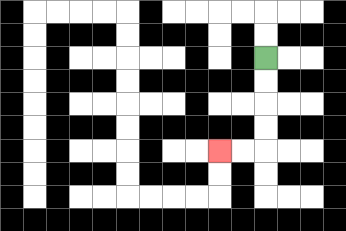{'start': '[11, 2]', 'end': '[9, 6]', 'path_directions': 'D,D,D,D,L,L', 'path_coordinates': '[[11, 2], [11, 3], [11, 4], [11, 5], [11, 6], [10, 6], [9, 6]]'}